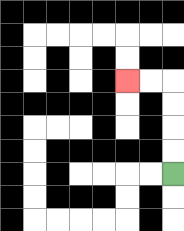{'start': '[7, 7]', 'end': '[5, 3]', 'path_directions': 'U,U,U,U,L,L', 'path_coordinates': '[[7, 7], [7, 6], [7, 5], [7, 4], [7, 3], [6, 3], [5, 3]]'}